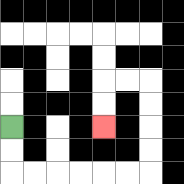{'start': '[0, 5]', 'end': '[4, 5]', 'path_directions': 'D,D,R,R,R,R,R,R,U,U,U,U,L,L,D,D', 'path_coordinates': '[[0, 5], [0, 6], [0, 7], [1, 7], [2, 7], [3, 7], [4, 7], [5, 7], [6, 7], [6, 6], [6, 5], [6, 4], [6, 3], [5, 3], [4, 3], [4, 4], [4, 5]]'}